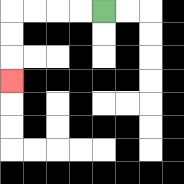{'start': '[4, 0]', 'end': '[0, 3]', 'path_directions': 'L,L,L,L,D,D,D', 'path_coordinates': '[[4, 0], [3, 0], [2, 0], [1, 0], [0, 0], [0, 1], [0, 2], [0, 3]]'}